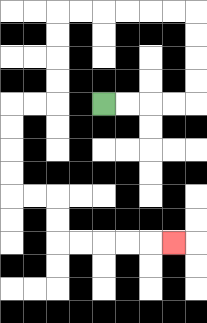{'start': '[4, 4]', 'end': '[7, 10]', 'path_directions': 'R,R,R,R,U,U,U,U,L,L,L,L,L,L,D,D,D,D,L,L,D,D,D,D,R,R,D,D,R,R,R,R,R', 'path_coordinates': '[[4, 4], [5, 4], [6, 4], [7, 4], [8, 4], [8, 3], [8, 2], [8, 1], [8, 0], [7, 0], [6, 0], [5, 0], [4, 0], [3, 0], [2, 0], [2, 1], [2, 2], [2, 3], [2, 4], [1, 4], [0, 4], [0, 5], [0, 6], [0, 7], [0, 8], [1, 8], [2, 8], [2, 9], [2, 10], [3, 10], [4, 10], [5, 10], [6, 10], [7, 10]]'}